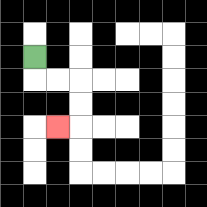{'start': '[1, 2]', 'end': '[2, 5]', 'path_directions': 'D,R,R,D,D,L', 'path_coordinates': '[[1, 2], [1, 3], [2, 3], [3, 3], [3, 4], [3, 5], [2, 5]]'}